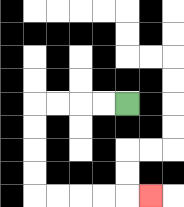{'start': '[5, 4]', 'end': '[6, 8]', 'path_directions': 'L,L,L,L,D,D,D,D,R,R,R,R,R', 'path_coordinates': '[[5, 4], [4, 4], [3, 4], [2, 4], [1, 4], [1, 5], [1, 6], [1, 7], [1, 8], [2, 8], [3, 8], [4, 8], [5, 8], [6, 8]]'}